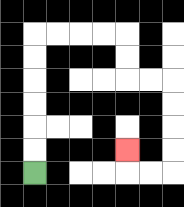{'start': '[1, 7]', 'end': '[5, 6]', 'path_directions': 'U,U,U,U,U,U,R,R,R,R,D,D,R,R,D,D,D,D,L,L,U', 'path_coordinates': '[[1, 7], [1, 6], [1, 5], [1, 4], [1, 3], [1, 2], [1, 1], [2, 1], [3, 1], [4, 1], [5, 1], [5, 2], [5, 3], [6, 3], [7, 3], [7, 4], [7, 5], [7, 6], [7, 7], [6, 7], [5, 7], [5, 6]]'}